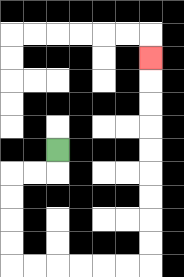{'start': '[2, 6]', 'end': '[6, 2]', 'path_directions': 'D,L,L,D,D,D,D,R,R,R,R,R,R,U,U,U,U,U,U,U,U,U', 'path_coordinates': '[[2, 6], [2, 7], [1, 7], [0, 7], [0, 8], [0, 9], [0, 10], [0, 11], [1, 11], [2, 11], [3, 11], [4, 11], [5, 11], [6, 11], [6, 10], [6, 9], [6, 8], [6, 7], [6, 6], [6, 5], [6, 4], [6, 3], [6, 2]]'}